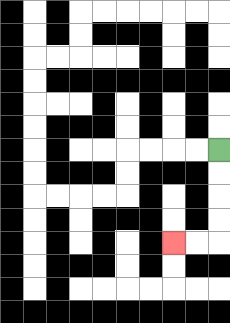{'start': '[9, 6]', 'end': '[7, 10]', 'path_directions': 'D,D,D,D,L,L', 'path_coordinates': '[[9, 6], [9, 7], [9, 8], [9, 9], [9, 10], [8, 10], [7, 10]]'}